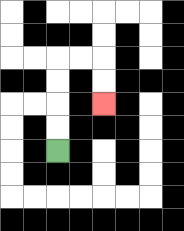{'start': '[2, 6]', 'end': '[4, 4]', 'path_directions': 'U,U,U,U,R,R,D,D', 'path_coordinates': '[[2, 6], [2, 5], [2, 4], [2, 3], [2, 2], [3, 2], [4, 2], [4, 3], [4, 4]]'}